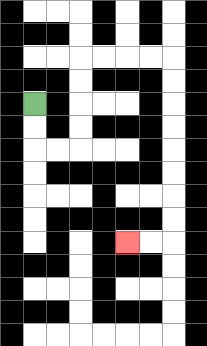{'start': '[1, 4]', 'end': '[5, 10]', 'path_directions': 'D,D,R,R,U,U,U,U,R,R,R,R,D,D,D,D,D,D,D,D,L,L', 'path_coordinates': '[[1, 4], [1, 5], [1, 6], [2, 6], [3, 6], [3, 5], [3, 4], [3, 3], [3, 2], [4, 2], [5, 2], [6, 2], [7, 2], [7, 3], [7, 4], [7, 5], [7, 6], [7, 7], [7, 8], [7, 9], [7, 10], [6, 10], [5, 10]]'}